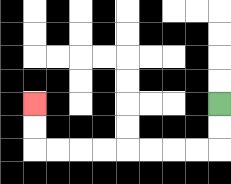{'start': '[9, 4]', 'end': '[1, 4]', 'path_directions': 'D,D,L,L,L,L,L,L,L,L,U,U', 'path_coordinates': '[[9, 4], [9, 5], [9, 6], [8, 6], [7, 6], [6, 6], [5, 6], [4, 6], [3, 6], [2, 6], [1, 6], [1, 5], [1, 4]]'}